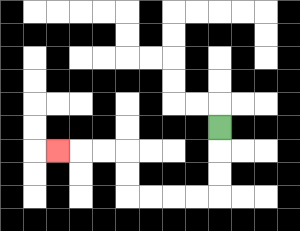{'start': '[9, 5]', 'end': '[2, 6]', 'path_directions': 'D,D,D,L,L,L,L,U,U,L,L,L', 'path_coordinates': '[[9, 5], [9, 6], [9, 7], [9, 8], [8, 8], [7, 8], [6, 8], [5, 8], [5, 7], [5, 6], [4, 6], [3, 6], [2, 6]]'}